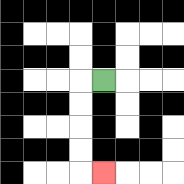{'start': '[4, 3]', 'end': '[4, 7]', 'path_directions': 'L,D,D,D,D,R', 'path_coordinates': '[[4, 3], [3, 3], [3, 4], [3, 5], [3, 6], [3, 7], [4, 7]]'}